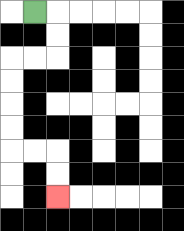{'start': '[1, 0]', 'end': '[2, 8]', 'path_directions': 'R,D,D,L,L,D,D,D,D,R,R,D,D', 'path_coordinates': '[[1, 0], [2, 0], [2, 1], [2, 2], [1, 2], [0, 2], [0, 3], [0, 4], [0, 5], [0, 6], [1, 6], [2, 6], [2, 7], [2, 8]]'}